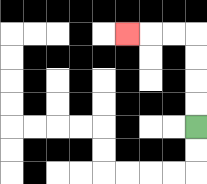{'start': '[8, 5]', 'end': '[5, 1]', 'path_directions': 'U,U,U,U,L,L,L', 'path_coordinates': '[[8, 5], [8, 4], [8, 3], [8, 2], [8, 1], [7, 1], [6, 1], [5, 1]]'}